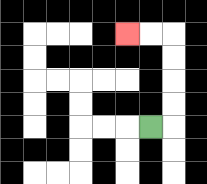{'start': '[6, 5]', 'end': '[5, 1]', 'path_directions': 'R,U,U,U,U,L,L', 'path_coordinates': '[[6, 5], [7, 5], [7, 4], [7, 3], [7, 2], [7, 1], [6, 1], [5, 1]]'}